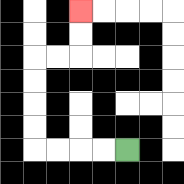{'start': '[5, 6]', 'end': '[3, 0]', 'path_directions': 'L,L,L,L,U,U,U,U,R,R,U,U', 'path_coordinates': '[[5, 6], [4, 6], [3, 6], [2, 6], [1, 6], [1, 5], [1, 4], [1, 3], [1, 2], [2, 2], [3, 2], [3, 1], [3, 0]]'}